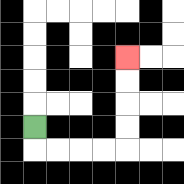{'start': '[1, 5]', 'end': '[5, 2]', 'path_directions': 'D,R,R,R,R,U,U,U,U', 'path_coordinates': '[[1, 5], [1, 6], [2, 6], [3, 6], [4, 6], [5, 6], [5, 5], [5, 4], [5, 3], [5, 2]]'}